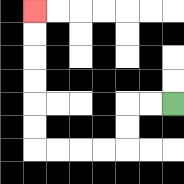{'start': '[7, 4]', 'end': '[1, 0]', 'path_directions': 'L,L,D,D,L,L,L,L,U,U,U,U,U,U', 'path_coordinates': '[[7, 4], [6, 4], [5, 4], [5, 5], [5, 6], [4, 6], [3, 6], [2, 6], [1, 6], [1, 5], [1, 4], [1, 3], [1, 2], [1, 1], [1, 0]]'}